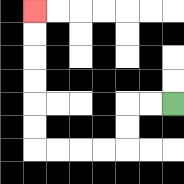{'start': '[7, 4]', 'end': '[1, 0]', 'path_directions': 'L,L,D,D,L,L,L,L,U,U,U,U,U,U', 'path_coordinates': '[[7, 4], [6, 4], [5, 4], [5, 5], [5, 6], [4, 6], [3, 6], [2, 6], [1, 6], [1, 5], [1, 4], [1, 3], [1, 2], [1, 1], [1, 0]]'}